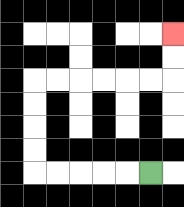{'start': '[6, 7]', 'end': '[7, 1]', 'path_directions': 'L,L,L,L,L,U,U,U,U,R,R,R,R,R,R,U,U', 'path_coordinates': '[[6, 7], [5, 7], [4, 7], [3, 7], [2, 7], [1, 7], [1, 6], [1, 5], [1, 4], [1, 3], [2, 3], [3, 3], [4, 3], [5, 3], [6, 3], [7, 3], [7, 2], [7, 1]]'}